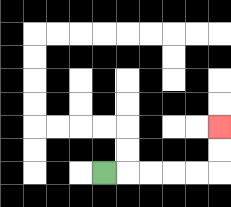{'start': '[4, 7]', 'end': '[9, 5]', 'path_directions': 'R,R,R,R,R,U,U', 'path_coordinates': '[[4, 7], [5, 7], [6, 7], [7, 7], [8, 7], [9, 7], [9, 6], [9, 5]]'}